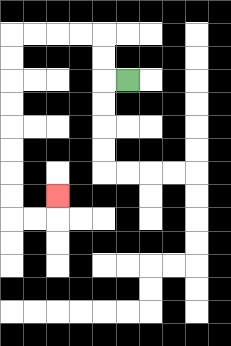{'start': '[5, 3]', 'end': '[2, 8]', 'path_directions': 'L,U,U,L,L,L,L,D,D,D,D,D,D,D,D,R,R,U', 'path_coordinates': '[[5, 3], [4, 3], [4, 2], [4, 1], [3, 1], [2, 1], [1, 1], [0, 1], [0, 2], [0, 3], [0, 4], [0, 5], [0, 6], [0, 7], [0, 8], [0, 9], [1, 9], [2, 9], [2, 8]]'}